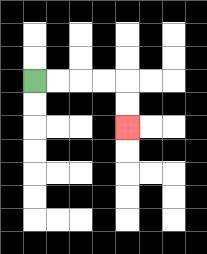{'start': '[1, 3]', 'end': '[5, 5]', 'path_directions': 'R,R,R,R,D,D', 'path_coordinates': '[[1, 3], [2, 3], [3, 3], [4, 3], [5, 3], [5, 4], [5, 5]]'}